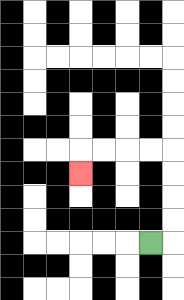{'start': '[6, 10]', 'end': '[3, 7]', 'path_directions': 'R,U,U,U,U,L,L,L,L,D', 'path_coordinates': '[[6, 10], [7, 10], [7, 9], [7, 8], [7, 7], [7, 6], [6, 6], [5, 6], [4, 6], [3, 6], [3, 7]]'}